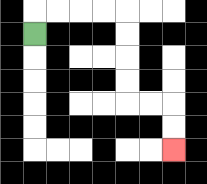{'start': '[1, 1]', 'end': '[7, 6]', 'path_directions': 'U,R,R,R,R,D,D,D,D,R,R,D,D', 'path_coordinates': '[[1, 1], [1, 0], [2, 0], [3, 0], [4, 0], [5, 0], [5, 1], [5, 2], [5, 3], [5, 4], [6, 4], [7, 4], [7, 5], [7, 6]]'}